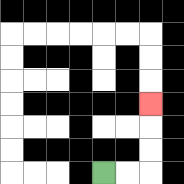{'start': '[4, 7]', 'end': '[6, 4]', 'path_directions': 'R,R,U,U,U', 'path_coordinates': '[[4, 7], [5, 7], [6, 7], [6, 6], [6, 5], [6, 4]]'}